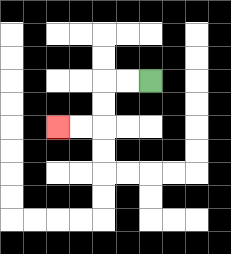{'start': '[6, 3]', 'end': '[2, 5]', 'path_directions': 'L,L,D,D,L,L', 'path_coordinates': '[[6, 3], [5, 3], [4, 3], [4, 4], [4, 5], [3, 5], [2, 5]]'}